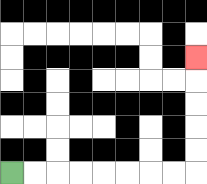{'start': '[0, 7]', 'end': '[8, 2]', 'path_directions': 'R,R,R,R,R,R,R,R,U,U,U,U,U', 'path_coordinates': '[[0, 7], [1, 7], [2, 7], [3, 7], [4, 7], [5, 7], [6, 7], [7, 7], [8, 7], [8, 6], [8, 5], [8, 4], [8, 3], [8, 2]]'}